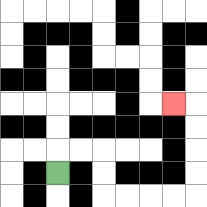{'start': '[2, 7]', 'end': '[7, 4]', 'path_directions': 'U,R,R,D,D,R,R,R,R,U,U,U,U,L', 'path_coordinates': '[[2, 7], [2, 6], [3, 6], [4, 6], [4, 7], [4, 8], [5, 8], [6, 8], [7, 8], [8, 8], [8, 7], [8, 6], [8, 5], [8, 4], [7, 4]]'}